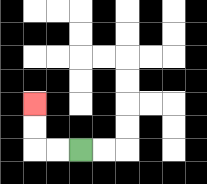{'start': '[3, 6]', 'end': '[1, 4]', 'path_directions': 'L,L,U,U', 'path_coordinates': '[[3, 6], [2, 6], [1, 6], [1, 5], [1, 4]]'}